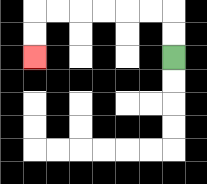{'start': '[7, 2]', 'end': '[1, 2]', 'path_directions': 'U,U,L,L,L,L,L,L,D,D', 'path_coordinates': '[[7, 2], [7, 1], [7, 0], [6, 0], [5, 0], [4, 0], [3, 0], [2, 0], [1, 0], [1, 1], [1, 2]]'}